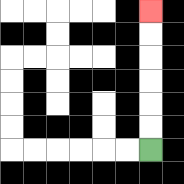{'start': '[6, 6]', 'end': '[6, 0]', 'path_directions': 'U,U,U,U,U,U', 'path_coordinates': '[[6, 6], [6, 5], [6, 4], [6, 3], [6, 2], [6, 1], [6, 0]]'}